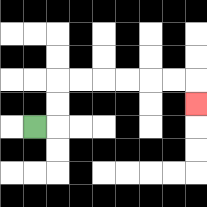{'start': '[1, 5]', 'end': '[8, 4]', 'path_directions': 'R,U,U,R,R,R,R,R,R,D', 'path_coordinates': '[[1, 5], [2, 5], [2, 4], [2, 3], [3, 3], [4, 3], [5, 3], [6, 3], [7, 3], [8, 3], [8, 4]]'}